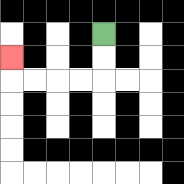{'start': '[4, 1]', 'end': '[0, 2]', 'path_directions': 'D,D,L,L,L,L,U', 'path_coordinates': '[[4, 1], [4, 2], [4, 3], [3, 3], [2, 3], [1, 3], [0, 3], [0, 2]]'}